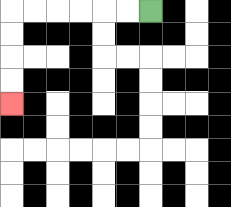{'start': '[6, 0]', 'end': '[0, 4]', 'path_directions': 'L,L,L,L,L,L,D,D,D,D', 'path_coordinates': '[[6, 0], [5, 0], [4, 0], [3, 0], [2, 0], [1, 0], [0, 0], [0, 1], [0, 2], [0, 3], [0, 4]]'}